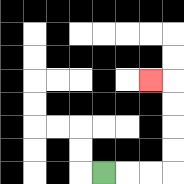{'start': '[4, 7]', 'end': '[6, 3]', 'path_directions': 'R,R,R,U,U,U,U,L', 'path_coordinates': '[[4, 7], [5, 7], [6, 7], [7, 7], [7, 6], [7, 5], [7, 4], [7, 3], [6, 3]]'}